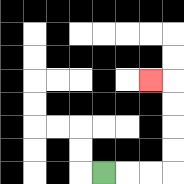{'start': '[4, 7]', 'end': '[6, 3]', 'path_directions': 'R,R,R,U,U,U,U,L', 'path_coordinates': '[[4, 7], [5, 7], [6, 7], [7, 7], [7, 6], [7, 5], [7, 4], [7, 3], [6, 3]]'}